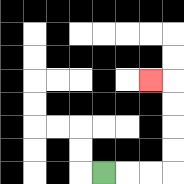{'start': '[4, 7]', 'end': '[6, 3]', 'path_directions': 'R,R,R,U,U,U,U,L', 'path_coordinates': '[[4, 7], [5, 7], [6, 7], [7, 7], [7, 6], [7, 5], [7, 4], [7, 3], [6, 3]]'}